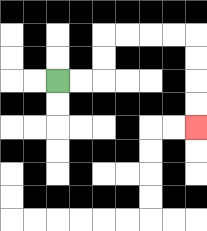{'start': '[2, 3]', 'end': '[8, 5]', 'path_directions': 'R,R,U,U,R,R,R,R,D,D,D,D', 'path_coordinates': '[[2, 3], [3, 3], [4, 3], [4, 2], [4, 1], [5, 1], [6, 1], [7, 1], [8, 1], [8, 2], [8, 3], [8, 4], [8, 5]]'}